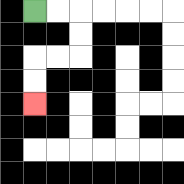{'start': '[1, 0]', 'end': '[1, 4]', 'path_directions': 'R,R,D,D,L,L,D,D', 'path_coordinates': '[[1, 0], [2, 0], [3, 0], [3, 1], [3, 2], [2, 2], [1, 2], [1, 3], [1, 4]]'}